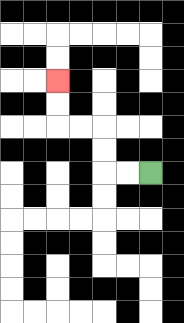{'start': '[6, 7]', 'end': '[2, 3]', 'path_directions': 'L,L,U,U,L,L,U,U', 'path_coordinates': '[[6, 7], [5, 7], [4, 7], [4, 6], [4, 5], [3, 5], [2, 5], [2, 4], [2, 3]]'}